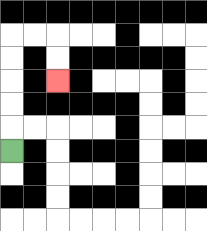{'start': '[0, 6]', 'end': '[2, 3]', 'path_directions': 'U,U,U,U,U,R,R,D,D', 'path_coordinates': '[[0, 6], [0, 5], [0, 4], [0, 3], [0, 2], [0, 1], [1, 1], [2, 1], [2, 2], [2, 3]]'}